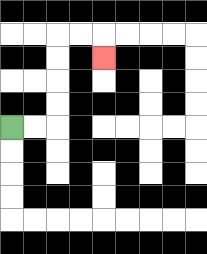{'start': '[0, 5]', 'end': '[4, 2]', 'path_directions': 'R,R,U,U,U,U,R,R,D', 'path_coordinates': '[[0, 5], [1, 5], [2, 5], [2, 4], [2, 3], [2, 2], [2, 1], [3, 1], [4, 1], [4, 2]]'}